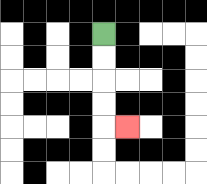{'start': '[4, 1]', 'end': '[5, 5]', 'path_directions': 'D,D,D,D,R', 'path_coordinates': '[[4, 1], [4, 2], [4, 3], [4, 4], [4, 5], [5, 5]]'}